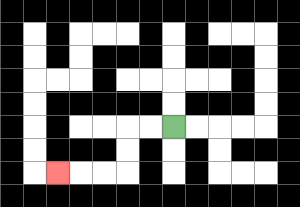{'start': '[7, 5]', 'end': '[2, 7]', 'path_directions': 'L,L,D,D,L,L,L', 'path_coordinates': '[[7, 5], [6, 5], [5, 5], [5, 6], [5, 7], [4, 7], [3, 7], [2, 7]]'}